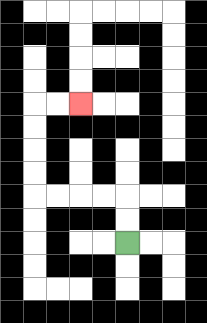{'start': '[5, 10]', 'end': '[3, 4]', 'path_directions': 'U,U,L,L,L,L,U,U,U,U,R,R', 'path_coordinates': '[[5, 10], [5, 9], [5, 8], [4, 8], [3, 8], [2, 8], [1, 8], [1, 7], [1, 6], [1, 5], [1, 4], [2, 4], [3, 4]]'}